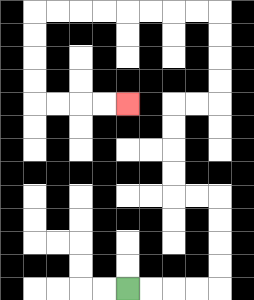{'start': '[5, 12]', 'end': '[5, 4]', 'path_directions': 'R,R,R,R,U,U,U,U,L,L,U,U,U,U,R,R,U,U,U,U,L,L,L,L,L,L,L,L,D,D,D,D,R,R,R,R', 'path_coordinates': '[[5, 12], [6, 12], [7, 12], [8, 12], [9, 12], [9, 11], [9, 10], [9, 9], [9, 8], [8, 8], [7, 8], [7, 7], [7, 6], [7, 5], [7, 4], [8, 4], [9, 4], [9, 3], [9, 2], [9, 1], [9, 0], [8, 0], [7, 0], [6, 0], [5, 0], [4, 0], [3, 0], [2, 0], [1, 0], [1, 1], [1, 2], [1, 3], [1, 4], [2, 4], [3, 4], [4, 4], [5, 4]]'}